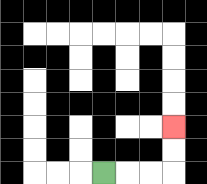{'start': '[4, 7]', 'end': '[7, 5]', 'path_directions': 'R,R,R,U,U', 'path_coordinates': '[[4, 7], [5, 7], [6, 7], [7, 7], [7, 6], [7, 5]]'}